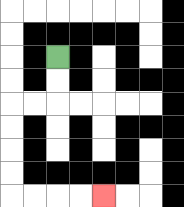{'start': '[2, 2]', 'end': '[4, 8]', 'path_directions': 'D,D,L,L,D,D,D,D,R,R,R,R', 'path_coordinates': '[[2, 2], [2, 3], [2, 4], [1, 4], [0, 4], [0, 5], [0, 6], [0, 7], [0, 8], [1, 8], [2, 8], [3, 8], [4, 8]]'}